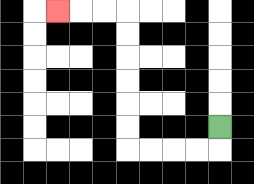{'start': '[9, 5]', 'end': '[2, 0]', 'path_directions': 'D,L,L,L,L,U,U,U,U,U,U,L,L,L', 'path_coordinates': '[[9, 5], [9, 6], [8, 6], [7, 6], [6, 6], [5, 6], [5, 5], [5, 4], [5, 3], [5, 2], [5, 1], [5, 0], [4, 0], [3, 0], [2, 0]]'}